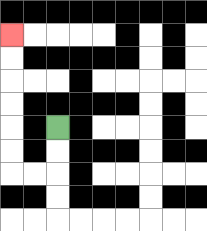{'start': '[2, 5]', 'end': '[0, 1]', 'path_directions': 'D,D,L,L,U,U,U,U,U,U', 'path_coordinates': '[[2, 5], [2, 6], [2, 7], [1, 7], [0, 7], [0, 6], [0, 5], [0, 4], [0, 3], [0, 2], [0, 1]]'}